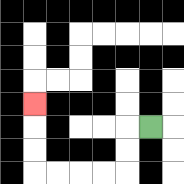{'start': '[6, 5]', 'end': '[1, 4]', 'path_directions': 'L,D,D,L,L,L,L,U,U,U', 'path_coordinates': '[[6, 5], [5, 5], [5, 6], [5, 7], [4, 7], [3, 7], [2, 7], [1, 7], [1, 6], [1, 5], [1, 4]]'}